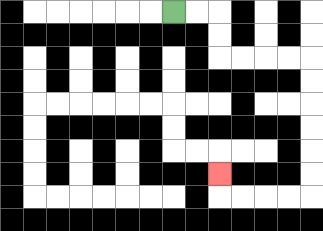{'start': '[7, 0]', 'end': '[9, 7]', 'path_directions': 'R,R,D,D,R,R,R,R,D,D,D,D,D,D,L,L,L,L,U', 'path_coordinates': '[[7, 0], [8, 0], [9, 0], [9, 1], [9, 2], [10, 2], [11, 2], [12, 2], [13, 2], [13, 3], [13, 4], [13, 5], [13, 6], [13, 7], [13, 8], [12, 8], [11, 8], [10, 8], [9, 8], [9, 7]]'}